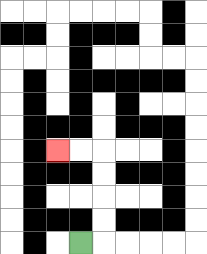{'start': '[3, 10]', 'end': '[2, 6]', 'path_directions': 'R,U,U,U,U,L,L', 'path_coordinates': '[[3, 10], [4, 10], [4, 9], [4, 8], [4, 7], [4, 6], [3, 6], [2, 6]]'}